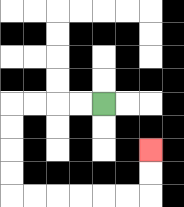{'start': '[4, 4]', 'end': '[6, 6]', 'path_directions': 'L,L,L,L,D,D,D,D,R,R,R,R,R,R,U,U', 'path_coordinates': '[[4, 4], [3, 4], [2, 4], [1, 4], [0, 4], [0, 5], [0, 6], [0, 7], [0, 8], [1, 8], [2, 8], [3, 8], [4, 8], [5, 8], [6, 8], [6, 7], [6, 6]]'}